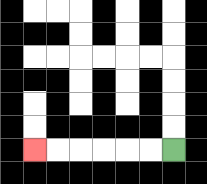{'start': '[7, 6]', 'end': '[1, 6]', 'path_directions': 'L,L,L,L,L,L', 'path_coordinates': '[[7, 6], [6, 6], [5, 6], [4, 6], [3, 6], [2, 6], [1, 6]]'}